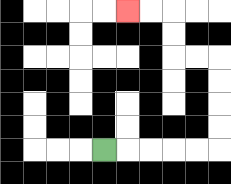{'start': '[4, 6]', 'end': '[5, 0]', 'path_directions': 'R,R,R,R,R,U,U,U,U,L,L,U,U,L,L', 'path_coordinates': '[[4, 6], [5, 6], [6, 6], [7, 6], [8, 6], [9, 6], [9, 5], [9, 4], [9, 3], [9, 2], [8, 2], [7, 2], [7, 1], [7, 0], [6, 0], [5, 0]]'}